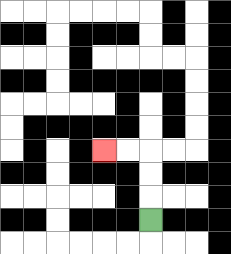{'start': '[6, 9]', 'end': '[4, 6]', 'path_directions': 'U,U,U,L,L', 'path_coordinates': '[[6, 9], [6, 8], [6, 7], [6, 6], [5, 6], [4, 6]]'}